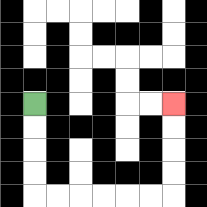{'start': '[1, 4]', 'end': '[7, 4]', 'path_directions': 'D,D,D,D,R,R,R,R,R,R,U,U,U,U', 'path_coordinates': '[[1, 4], [1, 5], [1, 6], [1, 7], [1, 8], [2, 8], [3, 8], [4, 8], [5, 8], [6, 8], [7, 8], [7, 7], [7, 6], [7, 5], [7, 4]]'}